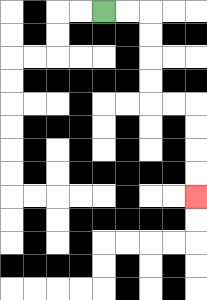{'start': '[4, 0]', 'end': '[8, 8]', 'path_directions': 'R,R,D,D,D,D,R,R,D,D,D,D', 'path_coordinates': '[[4, 0], [5, 0], [6, 0], [6, 1], [6, 2], [6, 3], [6, 4], [7, 4], [8, 4], [8, 5], [8, 6], [8, 7], [8, 8]]'}